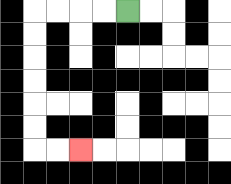{'start': '[5, 0]', 'end': '[3, 6]', 'path_directions': 'L,L,L,L,D,D,D,D,D,D,R,R', 'path_coordinates': '[[5, 0], [4, 0], [3, 0], [2, 0], [1, 0], [1, 1], [1, 2], [1, 3], [1, 4], [1, 5], [1, 6], [2, 6], [3, 6]]'}